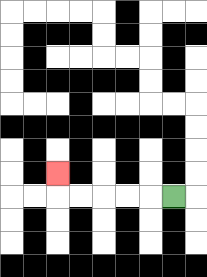{'start': '[7, 8]', 'end': '[2, 7]', 'path_directions': 'L,L,L,L,L,U', 'path_coordinates': '[[7, 8], [6, 8], [5, 8], [4, 8], [3, 8], [2, 8], [2, 7]]'}